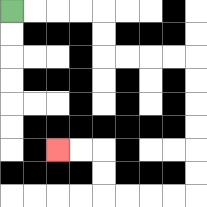{'start': '[0, 0]', 'end': '[2, 6]', 'path_directions': 'R,R,R,R,D,D,R,R,R,R,D,D,D,D,D,D,L,L,L,L,U,U,L,L', 'path_coordinates': '[[0, 0], [1, 0], [2, 0], [3, 0], [4, 0], [4, 1], [4, 2], [5, 2], [6, 2], [7, 2], [8, 2], [8, 3], [8, 4], [8, 5], [8, 6], [8, 7], [8, 8], [7, 8], [6, 8], [5, 8], [4, 8], [4, 7], [4, 6], [3, 6], [2, 6]]'}